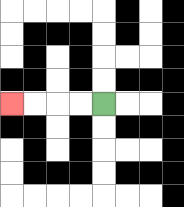{'start': '[4, 4]', 'end': '[0, 4]', 'path_directions': 'L,L,L,L', 'path_coordinates': '[[4, 4], [3, 4], [2, 4], [1, 4], [0, 4]]'}